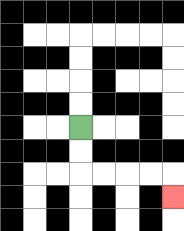{'start': '[3, 5]', 'end': '[7, 8]', 'path_directions': 'D,D,R,R,R,R,D', 'path_coordinates': '[[3, 5], [3, 6], [3, 7], [4, 7], [5, 7], [6, 7], [7, 7], [7, 8]]'}